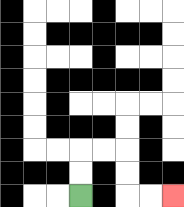{'start': '[3, 8]', 'end': '[7, 8]', 'path_directions': 'U,U,R,R,D,D,R,R', 'path_coordinates': '[[3, 8], [3, 7], [3, 6], [4, 6], [5, 6], [5, 7], [5, 8], [6, 8], [7, 8]]'}